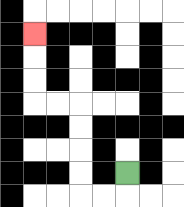{'start': '[5, 7]', 'end': '[1, 1]', 'path_directions': 'D,L,L,U,U,U,U,L,L,U,U,U', 'path_coordinates': '[[5, 7], [5, 8], [4, 8], [3, 8], [3, 7], [3, 6], [3, 5], [3, 4], [2, 4], [1, 4], [1, 3], [1, 2], [1, 1]]'}